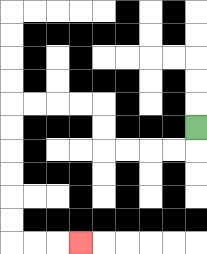{'start': '[8, 5]', 'end': '[3, 10]', 'path_directions': 'D,L,L,L,L,U,U,L,L,L,L,D,D,D,D,D,D,R,R,R', 'path_coordinates': '[[8, 5], [8, 6], [7, 6], [6, 6], [5, 6], [4, 6], [4, 5], [4, 4], [3, 4], [2, 4], [1, 4], [0, 4], [0, 5], [0, 6], [0, 7], [0, 8], [0, 9], [0, 10], [1, 10], [2, 10], [3, 10]]'}